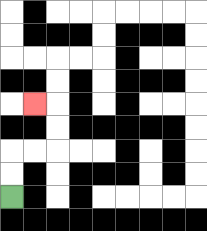{'start': '[0, 8]', 'end': '[1, 4]', 'path_directions': 'U,U,R,R,U,U,L', 'path_coordinates': '[[0, 8], [0, 7], [0, 6], [1, 6], [2, 6], [2, 5], [2, 4], [1, 4]]'}